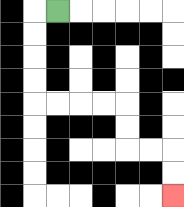{'start': '[2, 0]', 'end': '[7, 8]', 'path_directions': 'L,D,D,D,D,R,R,R,R,D,D,R,R,D,D', 'path_coordinates': '[[2, 0], [1, 0], [1, 1], [1, 2], [1, 3], [1, 4], [2, 4], [3, 4], [4, 4], [5, 4], [5, 5], [5, 6], [6, 6], [7, 6], [7, 7], [7, 8]]'}